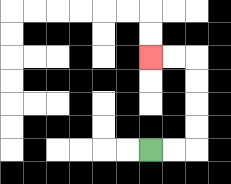{'start': '[6, 6]', 'end': '[6, 2]', 'path_directions': 'R,R,U,U,U,U,L,L', 'path_coordinates': '[[6, 6], [7, 6], [8, 6], [8, 5], [8, 4], [8, 3], [8, 2], [7, 2], [6, 2]]'}